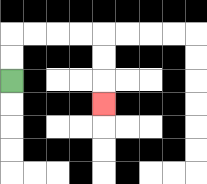{'start': '[0, 3]', 'end': '[4, 4]', 'path_directions': 'U,U,R,R,R,R,D,D,D', 'path_coordinates': '[[0, 3], [0, 2], [0, 1], [1, 1], [2, 1], [3, 1], [4, 1], [4, 2], [4, 3], [4, 4]]'}